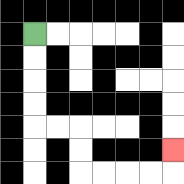{'start': '[1, 1]', 'end': '[7, 6]', 'path_directions': 'D,D,D,D,R,R,D,D,R,R,R,R,U', 'path_coordinates': '[[1, 1], [1, 2], [1, 3], [1, 4], [1, 5], [2, 5], [3, 5], [3, 6], [3, 7], [4, 7], [5, 7], [6, 7], [7, 7], [7, 6]]'}